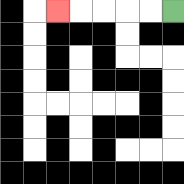{'start': '[7, 0]', 'end': '[2, 0]', 'path_directions': 'L,L,L,L,L', 'path_coordinates': '[[7, 0], [6, 0], [5, 0], [4, 0], [3, 0], [2, 0]]'}